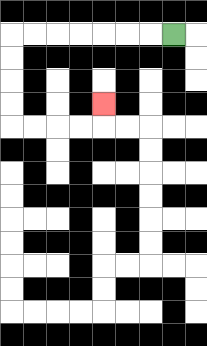{'start': '[7, 1]', 'end': '[4, 4]', 'path_directions': 'L,L,L,L,L,L,L,D,D,D,D,R,R,R,R,U', 'path_coordinates': '[[7, 1], [6, 1], [5, 1], [4, 1], [3, 1], [2, 1], [1, 1], [0, 1], [0, 2], [0, 3], [0, 4], [0, 5], [1, 5], [2, 5], [3, 5], [4, 5], [4, 4]]'}